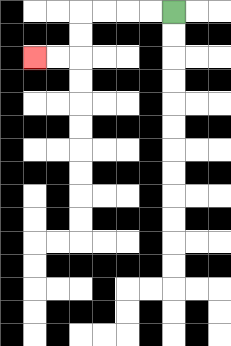{'start': '[7, 0]', 'end': '[1, 2]', 'path_directions': 'L,L,L,L,D,D,L,L', 'path_coordinates': '[[7, 0], [6, 0], [5, 0], [4, 0], [3, 0], [3, 1], [3, 2], [2, 2], [1, 2]]'}